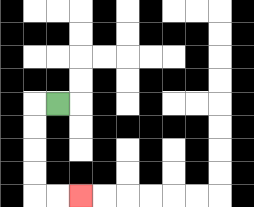{'start': '[2, 4]', 'end': '[3, 8]', 'path_directions': 'L,D,D,D,D,R,R', 'path_coordinates': '[[2, 4], [1, 4], [1, 5], [1, 6], [1, 7], [1, 8], [2, 8], [3, 8]]'}